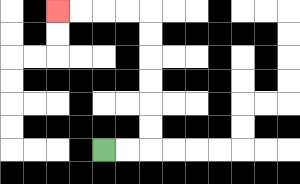{'start': '[4, 6]', 'end': '[2, 0]', 'path_directions': 'R,R,U,U,U,U,U,U,L,L,L,L', 'path_coordinates': '[[4, 6], [5, 6], [6, 6], [6, 5], [6, 4], [6, 3], [6, 2], [6, 1], [6, 0], [5, 0], [4, 0], [3, 0], [2, 0]]'}